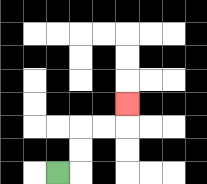{'start': '[2, 7]', 'end': '[5, 4]', 'path_directions': 'R,U,U,R,R,U', 'path_coordinates': '[[2, 7], [3, 7], [3, 6], [3, 5], [4, 5], [5, 5], [5, 4]]'}